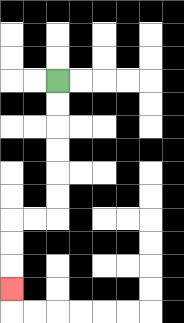{'start': '[2, 3]', 'end': '[0, 12]', 'path_directions': 'D,D,D,D,D,D,L,L,D,D,D', 'path_coordinates': '[[2, 3], [2, 4], [2, 5], [2, 6], [2, 7], [2, 8], [2, 9], [1, 9], [0, 9], [0, 10], [0, 11], [0, 12]]'}